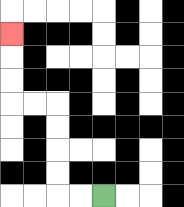{'start': '[4, 8]', 'end': '[0, 1]', 'path_directions': 'L,L,U,U,U,U,L,L,U,U,U', 'path_coordinates': '[[4, 8], [3, 8], [2, 8], [2, 7], [2, 6], [2, 5], [2, 4], [1, 4], [0, 4], [0, 3], [0, 2], [0, 1]]'}